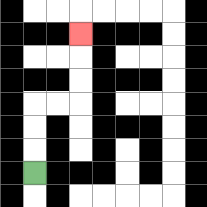{'start': '[1, 7]', 'end': '[3, 1]', 'path_directions': 'U,U,U,R,R,U,U,U', 'path_coordinates': '[[1, 7], [1, 6], [1, 5], [1, 4], [2, 4], [3, 4], [3, 3], [3, 2], [3, 1]]'}